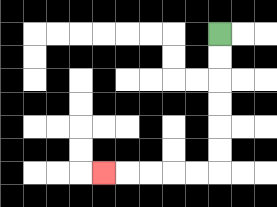{'start': '[9, 1]', 'end': '[4, 7]', 'path_directions': 'D,D,D,D,D,D,L,L,L,L,L', 'path_coordinates': '[[9, 1], [9, 2], [9, 3], [9, 4], [9, 5], [9, 6], [9, 7], [8, 7], [7, 7], [6, 7], [5, 7], [4, 7]]'}